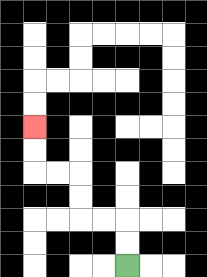{'start': '[5, 11]', 'end': '[1, 5]', 'path_directions': 'U,U,L,L,U,U,L,L,U,U', 'path_coordinates': '[[5, 11], [5, 10], [5, 9], [4, 9], [3, 9], [3, 8], [3, 7], [2, 7], [1, 7], [1, 6], [1, 5]]'}